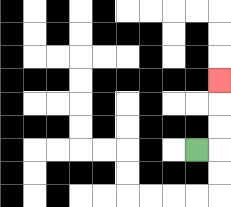{'start': '[8, 6]', 'end': '[9, 3]', 'path_directions': 'R,U,U,U', 'path_coordinates': '[[8, 6], [9, 6], [9, 5], [9, 4], [9, 3]]'}